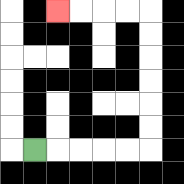{'start': '[1, 6]', 'end': '[2, 0]', 'path_directions': 'R,R,R,R,R,U,U,U,U,U,U,L,L,L,L', 'path_coordinates': '[[1, 6], [2, 6], [3, 6], [4, 6], [5, 6], [6, 6], [6, 5], [6, 4], [6, 3], [6, 2], [6, 1], [6, 0], [5, 0], [4, 0], [3, 0], [2, 0]]'}